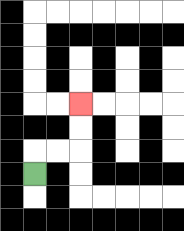{'start': '[1, 7]', 'end': '[3, 4]', 'path_directions': 'U,R,R,U,U', 'path_coordinates': '[[1, 7], [1, 6], [2, 6], [3, 6], [3, 5], [3, 4]]'}